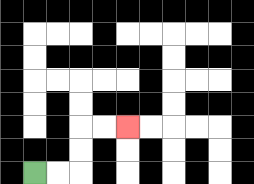{'start': '[1, 7]', 'end': '[5, 5]', 'path_directions': 'R,R,U,U,R,R', 'path_coordinates': '[[1, 7], [2, 7], [3, 7], [3, 6], [3, 5], [4, 5], [5, 5]]'}